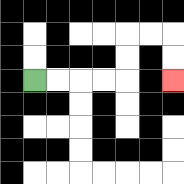{'start': '[1, 3]', 'end': '[7, 3]', 'path_directions': 'R,R,R,R,U,U,R,R,D,D', 'path_coordinates': '[[1, 3], [2, 3], [3, 3], [4, 3], [5, 3], [5, 2], [5, 1], [6, 1], [7, 1], [7, 2], [7, 3]]'}